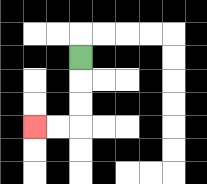{'start': '[3, 2]', 'end': '[1, 5]', 'path_directions': 'D,D,D,L,L', 'path_coordinates': '[[3, 2], [3, 3], [3, 4], [3, 5], [2, 5], [1, 5]]'}